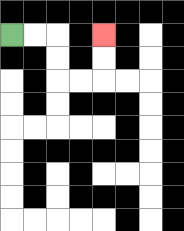{'start': '[0, 1]', 'end': '[4, 1]', 'path_directions': 'R,R,D,D,R,R,U,U', 'path_coordinates': '[[0, 1], [1, 1], [2, 1], [2, 2], [2, 3], [3, 3], [4, 3], [4, 2], [4, 1]]'}